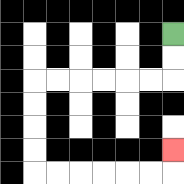{'start': '[7, 1]', 'end': '[7, 6]', 'path_directions': 'D,D,L,L,L,L,L,L,D,D,D,D,R,R,R,R,R,R,U', 'path_coordinates': '[[7, 1], [7, 2], [7, 3], [6, 3], [5, 3], [4, 3], [3, 3], [2, 3], [1, 3], [1, 4], [1, 5], [1, 6], [1, 7], [2, 7], [3, 7], [4, 7], [5, 7], [6, 7], [7, 7], [7, 6]]'}